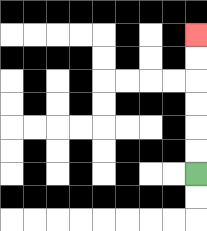{'start': '[8, 7]', 'end': '[8, 1]', 'path_directions': 'U,U,U,U,U,U', 'path_coordinates': '[[8, 7], [8, 6], [8, 5], [8, 4], [8, 3], [8, 2], [8, 1]]'}